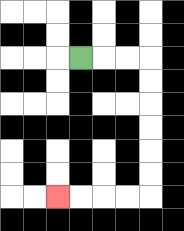{'start': '[3, 2]', 'end': '[2, 8]', 'path_directions': 'R,R,R,D,D,D,D,D,D,L,L,L,L', 'path_coordinates': '[[3, 2], [4, 2], [5, 2], [6, 2], [6, 3], [6, 4], [6, 5], [6, 6], [6, 7], [6, 8], [5, 8], [4, 8], [3, 8], [2, 8]]'}